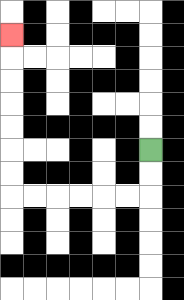{'start': '[6, 6]', 'end': '[0, 1]', 'path_directions': 'D,D,L,L,L,L,L,L,U,U,U,U,U,U,U', 'path_coordinates': '[[6, 6], [6, 7], [6, 8], [5, 8], [4, 8], [3, 8], [2, 8], [1, 8], [0, 8], [0, 7], [0, 6], [0, 5], [0, 4], [0, 3], [0, 2], [0, 1]]'}